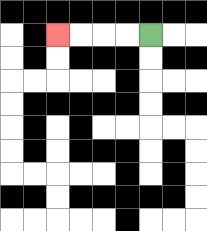{'start': '[6, 1]', 'end': '[2, 1]', 'path_directions': 'L,L,L,L', 'path_coordinates': '[[6, 1], [5, 1], [4, 1], [3, 1], [2, 1]]'}